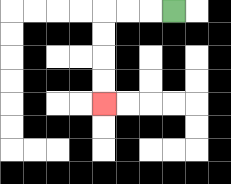{'start': '[7, 0]', 'end': '[4, 4]', 'path_directions': 'L,L,L,D,D,D,D', 'path_coordinates': '[[7, 0], [6, 0], [5, 0], [4, 0], [4, 1], [4, 2], [4, 3], [4, 4]]'}